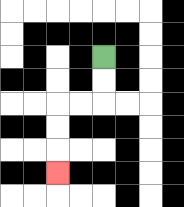{'start': '[4, 2]', 'end': '[2, 7]', 'path_directions': 'D,D,L,L,D,D,D', 'path_coordinates': '[[4, 2], [4, 3], [4, 4], [3, 4], [2, 4], [2, 5], [2, 6], [2, 7]]'}